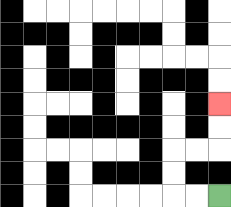{'start': '[9, 8]', 'end': '[9, 4]', 'path_directions': 'L,L,U,U,R,R,U,U', 'path_coordinates': '[[9, 8], [8, 8], [7, 8], [7, 7], [7, 6], [8, 6], [9, 6], [9, 5], [9, 4]]'}